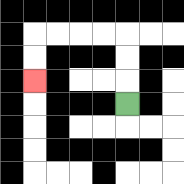{'start': '[5, 4]', 'end': '[1, 3]', 'path_directions': 'U,U,U,L,L,L,L,D,D', 'path_coordinates': '[[5, 4], [5, 3], [5, 2], [5, 1], [4, 1], [3, 1], [2, 1], [1, 1], [1, 2], [1, 3]]'}